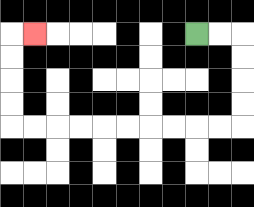{'start': '[8, 1]', 'end': '[1, 1]', 'path_directions': 'R,R,D,D,D,D,L,L,L,L,L,L,L,L,L,L,U,U,U,U,R', 'path_coordinates': '[[8, 1], [9, 1], [10, 1], [10, 2], [10, 3], [10, 4], [10, 5], [9, 5], [8, 5], [7, 5], [6, 5], [5, 5], [4, 5], [3, 5], [2, 5], [1, 5], [0, 5], [0, 4], [0, 3], [0, 2], [0, 1], [1, 1]]'}